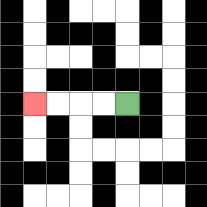{'start': '[5, 4]', 'end': '[1, 4]', 'path_directions': 'L,L,L,L', 'path_coordinates': '[[5, 4], [4, 4], [3, 4], [2, 4], [1, 4]]'}